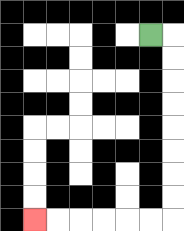{'start': '[6, 1]', 'end': '[1, 9]', 'path_directions': 'R,D,D,D,D,D,D,D,D,L,L,L,L,L,L', 'path_coordinates': '[[6, 1], [7, 1], [7, 2], [7, 3], [7, 4], [7, 5], [7, 6], [7, 7], [7, 8], [7, 9], [6, 9], [5, 9], [4, 9], [3, 9], [2, 9], [1, 9]]'}